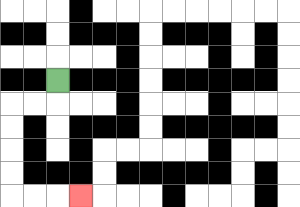{'start': '[2, 3]', 'end': '[3, 8]', 'path_directions': 'D,L,L,D,D,D,D,R,R,R', 'path_coordinates': '[[2, 3], [2, 4], [1, 4], [0, 4], [0, 5], [0, 6], [0, 7], [0, 8], [1, 8], [2, 8], [3, 8]]'}